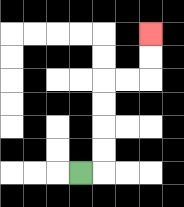{'start': '[3, 7]', 'end': '[6, 1]', 'path_directions': 'R,U,U,U,U,R,R,U,U', 'path_coordinates': '[[3, 7], [4, 7], [4, 6], [4, 5], [4, 4], [4, 3], [5, 3], [6, 3], [6, 2], [6, 1]]'}